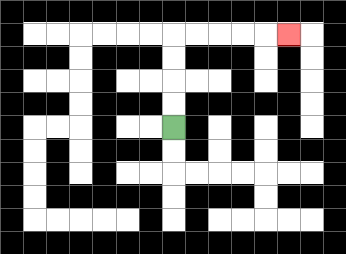{'start': '[7, 5]', 'end': '[12, 1]', 'path_directions': 'U,U,U,U,R,R,R,R,R', 'path_coordinates': '[[7, 5], [7, 4], [7, 3], [7, 2], [7, 1], [8, 1], [9, 1], [10, 1], [11, 1], [12, 1]]'}